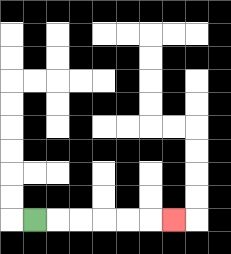{'start': '[1, 9]', 'end': '[7, 9]', 'path_directions': 'R,R,R,R,R,R', 'path_coordinates': '[[1, 9], [2, 9], [3, 9], [4, 9], [5, 9], [6, 9], [7, 9]]'}